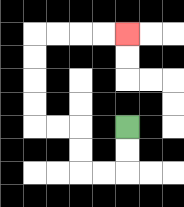{'start': '[5, 5]', 'end': '[5, 1]', 'path_directions': 'D,D,L,L,U,U,L,L,U,U,U,U,R,R,R,R', 'path_coordinates': '[[5, 5], [5, 6], [5, 7], [4, 7], [3, 7], [3, 6], [3, 5], [2, 5], [1, 5], [1, 4], [1, 3], [1, 2], [1, 1], [2, 1], [3, 1], [4, 1], [5, 1]]'}